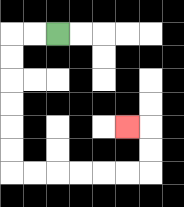{'start': '[2, 1]', 'end': '[5, 5]', 'path_directions': 'L,L,D,D,D,D,D,D,R,R,R,R,R,R,U,U,L', 'path_coordinates': '[[2, 1], [1, 1], [0, 1], [0, 2], [0, 3], [0, 4], [0, 5], [0, 6], [0, 7], [1, 7], [2, 7], [3, 7], [4, 7], [5, 7], [6, 7], [6, 6], [6, 5], [5, 5]]'}